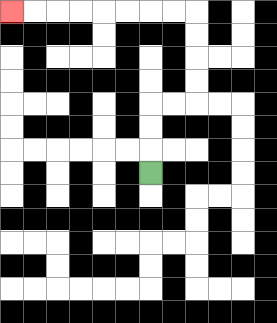{'start': '[6, 7]', 'end': '[0, 0]', 'path_directions': 'U,U,U,R,R,U,U,U,U,L,L,L,L,L,L,L,L', 'path_coordinates': '[[6, 7], [6, 6], [6, 5], [6, 4], [7, 4], [8, 4], [8, 3], [8, 2], [8, 1], [8, 0], [7, 0], [6, 0], [5, 0], [4, 0], [3, 0], [2, 0], [1, 0], [0, 0]]'}